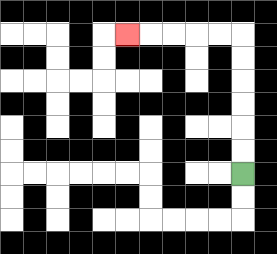{'start': '[10, 7]', 'end': '[5, 1]', 'path_directions': 'U,U,U,U,U,U,L,L,L,L,L', 'path_coordinates': '[[10, 7], [10, 6], [10, 5], [10, 4], [10, 3], [10, 2], [10, 1], [9, 1], [8, 1], [7, 1], [6, 1], [5, 1]]'}